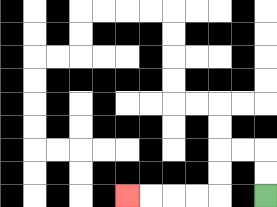{'start': '[11, 8]', 'end': '[5, 8]', 'path_directions': 'U,U,L,L,D,D,L,L,L,L', 'path_coordinates': '[[11, 8], [11, 7], [11, 6], [10, 6], [9, 6], [9, 7], [9, 8], [8, 8], [7, 8], [6, 8], [5, 8]]'}